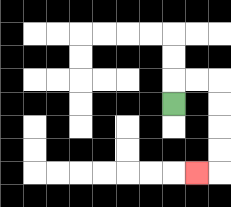{'start': '[7, 4]', 'end': '[8, 7]', 'path_directions': 'U,R,R,D,D,D,D,L', 'path_coordinates': '[[7, 4], [7, 3], [8, 3], [9, 3], [9, 4], [9, 5], [9, 6], [9, 7], [8, 7]]'}